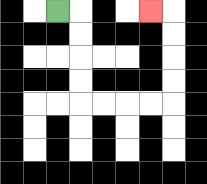{'start': '[2, 0]', 'end': '[6, 0]', 'path_directions': 'R,D,D,D,D,R,R,R,R,U,U,U,U,L', 'path_coordinates': '[[2, 0], [3, 0], [3, 1], [3, 2], [3, 3], [3, 4], [4, 4], [5, 4], [6, 4], [7, 4], [7, 3], [7, 2], [7, 1], [7, 0], [6, 0]]'}